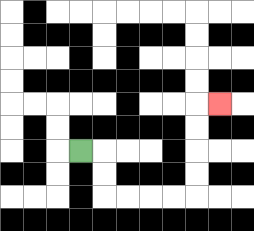{'start': '[3, 6]', 'end': '[9, 4]', 'path_directions': 'R,D,D,R,R,R,R,U,U,U,U,R', 'path_coordinates': '[[3, 6], [4, 6], [4, 7], [4, 8], [5, 8], [6, 8], [7, 8], [8, 8], [8, 7], [8, 6], [8, 5], [8, 4], [9, 4]]'}